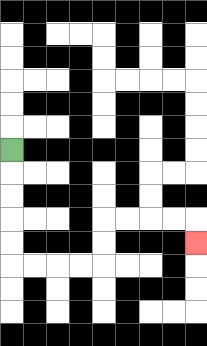{'start': '[0, 6]', 'end': '[8, 10]', 'path_directions': 'D,D,D,D,D,R,R,R,R,U,U,R,R,R,R,D', 'path_coordinates': '[[0, 6], [0, 7], [0, 8], [0, 9], [0, 10], [0, 11], [1, 11], [2, 11], [3, 11], [4, 11], [4, 10], [4, 9], [5, 9], [6, 9], [7, 9], [8, 9], [8, 10]]'}